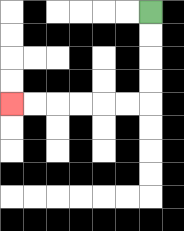{'start': '[6, 0]', 'end': '[0, 4]', 'path_directions': 'D,D,D,D,L,L,L,L,L,L', 'path_coordinates': '[[6, 0], [6, 1], [6, 2], [6, 3], [6, 4], [5, 4], [4, 4], [3, 4], [2, 4], [1, 4], [0, 4]]'}